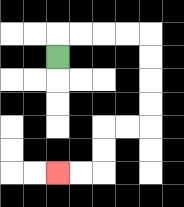{'start': '[2, 2]', 'end': '[2, 7]', 'path_directions': 'U,R,R,R,R,D,D,D,D,L,L,D,D,L,L', 'path_coordinates': '[[2, 2], [2, 1], [3, 1], [4, 1], [5, 1], [6, 1], [6, 2], [6, 3], [6, 4], [6, 5], [5, 5], [4, 5], [4, 6], [4, 7], [3, 7], [2, 7]]'}